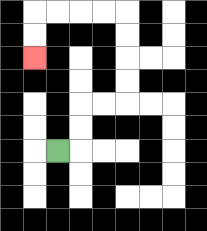{'start': '[2, 6]', 'end': '[1, 2]', 'path_directions': 'R,U,U,R,R,U,U,U,U,L,L,L,L,D,D', 'path_coordinates': '[[2, 6], [3, 6], [3, 5], [3, 4], [4, 4], [5, 4], [5, 3], [5, 2], [5, 1], [5, 0], [4, 0], [3, 0], [2, 0], [1, 0], [1, 1], [1, 2]]'}